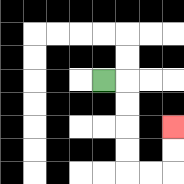{'start': '[4, 3]', 'end': '[7, 5]', 'path_directions': 'R,D,D,D,D,R,R,U,U', 'path_coordinates': '[[4, 3], [5, 3], [5, 4], [5, 5], [5, 6], [5, 7], [6, 7], [7, 7], [7, 6], [7, 5]]'}